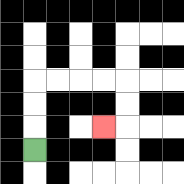{'start': '[1, 6]', 'end': '[4, 5]', 'path_directions': 'U,U,U,R,R,R,R,D,D,L', 'path_coordinates': '[[1, 6], [1, 5], [1, 4], [1, 3], [2, 3], [3, 3], [4, 3], [5, 3], [5, 4], [5, 5], [4, 5]]'}